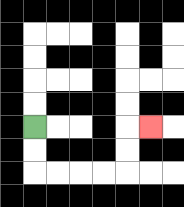{'start': '[1, 5]', 'end': '[6, 5]', 'path_directions': 'D,D,R,R,R,R,U,U,R', 'path_coordinates': '[[1, 5], [1, 6], [1, 7], [2, 7], [3, 7], [4, 7], [5, 7], [5, 6], [5, 5], [6, 5]]'}